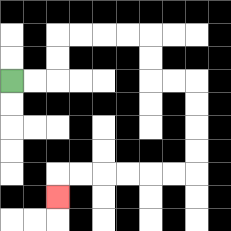{'start': '[0, 3]', 'end': '[2, 8]', 'path_directions': 'R,R,U,U,R,R,R,R,D,D,R,R,D,D,D,D,L,L,L,L,L,L,D', 'path_coordinates': '[[0, 3], [1, 3], [2, 3], [2, 2], [2, 1], [3, 1], [4, 1], [5, 1], [6, 1], [6, 2], [6, 3], [7, 3], [8, 3], [8, 4], [8, 5], [8, 6], [8, 7], [7, 7], [6, 7], [5, 7], [4, 7], [3, 7], [2, 7], [2, 8]]'}